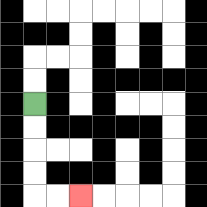{'start': '[1, 4]', 'end': '[3, 8]', 'path_directions': 'D,D,D,D,R,R', 'path_coordinates': '[[1, 4], [1, 5], [1, 6], [1, 7], [1, 8], [2, 8], [3, 8]]'}